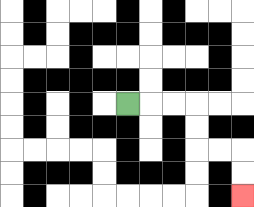{'start': '[5, 4]', 'end': '[10, 8]', 'path_directions': 'R,R,R,D,D,R,R,D,D', 'path_coordinates': '[[5, 4], [6, 4], [7, 4], [8, 4], [8, 5], [8, 6], [9, 6], [10, 6], [10, 7], [10, 8]]'}